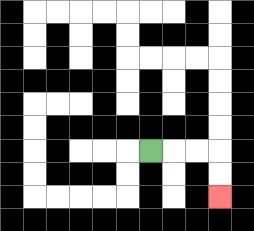{'start': '[6, 6]', 'end': '[9, 8]', 'path_directions': 'R,R,R,D,D', 'path_coordinates': '[[6, 6], [7, 6], [8, 6], [9, 6], [9, 7], [9, 8]]'}